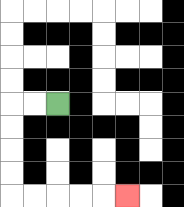{'start': '[2, 4]', 'end': '[5, 8]', 'path_directions': 'L,L,D,D,D,D,R,R,R,R,R', 'path_coordinates': '[[2, 4], [1, 4], [0, 4], [0, 5], [0, 6], [0, 7], [0, 8], [1, 8], [2, 8], [3, 8], [4, 8], [5, 8]]'}